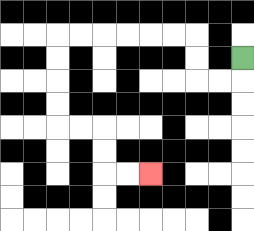{'start': '[10, 2]', 'end': '[6, 7]', 'path_directions': 'D,L,L,U,U,L,L,L,L,L,L,D,D,D,D,R,R,D,D,R,R', 'path_coordinates': '[[10, 2], [10, 3], [9, 3], [8, 3], [8, 2], [8, 1], [7, 1], [6, 1], [5, 1], [4, 1], [3, 1], [2, 1], [2, 2], [2, 3], [2, 4], [2, 5], [3, 5], [4, 5], [4, 6], [4, 7], [5, 7], [6, 7]]'}